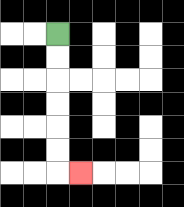{'start': '[2, 1]', 'end': '[3, 7]', 'path_directions': 'D,D,D,D,D,D,R', 'path_coordinates': '[[2, 1], [2, 2], [2, 3], [2, 4], [2, 5], [2, 6], [2, 7], [3, 7]]'}